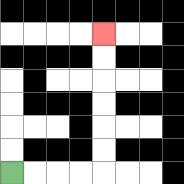{'start': '[0, 7]', 'end': '[4, 1]', 'path_directions': 'R,R,R,R,U,U,U,U,U,U', 'path_coordinates': '[[0, 7], [1, 7], [2, 7], [3, 7], [4, 7], [4, 6], [4, 5], [4, 4], [4, 3], [4, 2], [4, 1]]'}